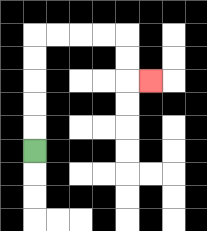{'start': '[1, 6]', 'end': '[6, 3]', 'path_directions': 'U,U,U,U,U,R,R,R,R,D,D,R', 'path_coordinates': '[[1, 6], [1, 5], [1, 4], [1, 3], [1, 2], [1, 1], [2, 1], [3, 1], [4, 1], [5, 1], [5, 2], [5, 3], [6, 3]]'}